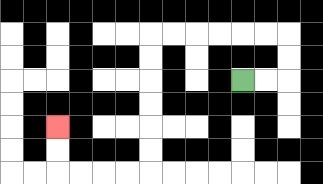{'start': '[10, 3]', 'end': '[2, 5]', 'path_directions': 'R,R,U,U,L,L,L,L,L,L,D,D,D,D,D,D,L,L,L,L,U,U', 'path_coordinates': '[[10, 3], [11, 3], [12, 3], [12, 2], [12, 1], [11, 1], [10, 1], [9, 1], [8, 1], [7, 1], [6, 1], [6, 2], [6, 3], [6, 4], [6, 5], [6, 6], [6, 7], [5, 7], [4, 7], [3, 7], [2, 7], [2, 6], [2, 5]]'}